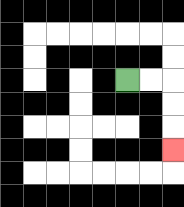{'start': '[5, 3]', 'end': '[7, 6]', 'path_directions': 'R,R,D,D,D', 'path_coordinates': '[[5, 3], [6, 3], [7, 3], [7, 4], [7, 5], [7, 6]]'}